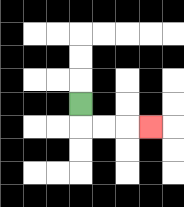{'start': '[3, 4]', 'end': '[6, 5]', 'path_directions': 'D,R,R,R', 'path_coordinates': '[[3, 4], [3, 5], [4, 5], [5, 5], [6, 5]]'}